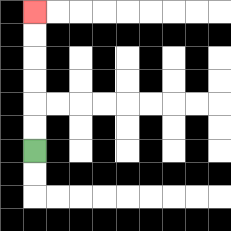{'start': '[1, 6]', 'end': '[1, 0]', 'path_directions': 'U,U,U,U,U,U', 'path_coordinates': '[[1, 6], [1, 5], [1, 4], [1, 3], [1, 2], [1, 1], [1, 0]]'}